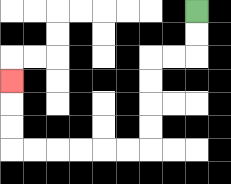{'start': '[8, 0]', 'end': '[0, 3]', 'path_directions': 'D,D,L,L,D,D,D,D,L,L,L,L,L,L,U,U,U', 'path_coordinates': '[[8, 0], [8, 1], [8, 2], [7, 2], [6, 2], [6, 3], [6, 4], [6, 5], [6, 6], [5, 6], [4, 6], [3, 6], [2, 6], [1, 6], [0, 6], [0, 5], [0, 4], [0, 3]]'}